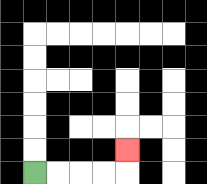{'start': '[1, 7]', 'end': '[5, 6]', 'path_directions': 'R,R,R,R,U', 'path_coordinates': '[[1, 7], [2, 7], [3, 7], [4, 7], [5, 7], [5, 6]]'}